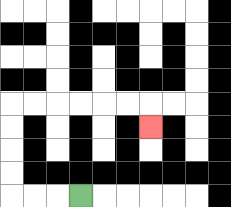{'start': '[3, 8]', 'end': '[6, 5]', 'path_directions': 'L,L,L,U,U,U,U,R,R,R,R,R,R,D', 'path_coordinates': '[[3, 8], [2, 8], [1, 8], [0, 8], [0, 7], [0, 6], [0, 5], [0, 4], [1, 4], [2, 4], [3, 4], [4, 4], [5, 4], [6, 4], [6, 5]]'}